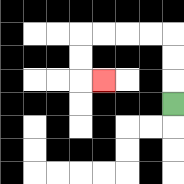{'start': '[7, 4]', 'end': '[4, 3]', 'path_directions': 'U,U,U,L,L,L,L,D,D,R', 'path_coordinates': '[[7, 4], [7, 3], [7, 2], [7, 1], [6, 1], [5, 1], [4, 1], [3, 1], [3, 2], [3, 3], [4, 3]]'}